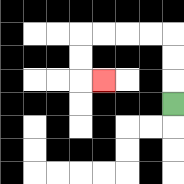{'start': '[7, 4]', 'end': '[4, 3]', 'path_directions': 'U,U,U,L,L,L,L,D,D,R', 'path_coordinates': '[[7, 4], [7, 3], [7, 2], [7, 1], [6, 1], [5, 1], [4, 1], [3, 1], [3, 2], [3, 3], [4, 3]]'}